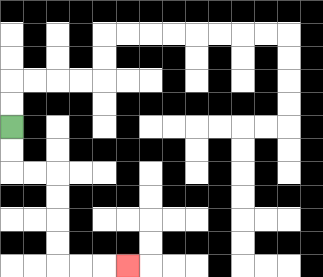{'start': '[0, 5]', 'end': '[5, 11]', 'path_directions': 'D,D,R,R,D,D,D,D,R,R,R', 'path_coordinates': '[[0, 5], [0, 6], [0, 7], [1, 7], [2, 7], [2, 8], [2, 9], [2, 10], [2, 11], [3, 11], [4, 11], [5, 11]]'}